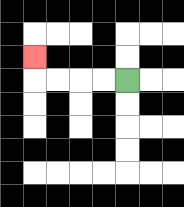{'start': '[5, 3]', 'end': '[1, 2]', 'path_directions': 'L,L,L,L,U', 'path_coordinates': '[[5, 3], [4, 3], [3, 3], [2, 3], [1, 3], [1, 2]]'}